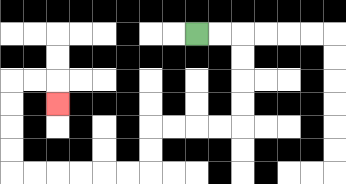{'start': '[8, 1]', 'end': '[2, 4]', 'path_directions': 'R,R,D,D,D,D,L,L,L,L,D,D,L,L,L,L,L,L,U,U,U,U,R,R,D', 'path_coordinates': '[[8, 1], [9, 1], [10, 1], [10, 2], [10, 3], [10, 4], [10, 5], [9, 5], [8, 5], [7, 5], [6, 5], [6, 6], [6, 7], [5, 7], [4, 7], [3, 7], [2, 7], [1, 7], [0, 7], [0, 6], [0, 5], [0, 4], [0, 3], [1, 3], [2, 3], [2, 4]]'}